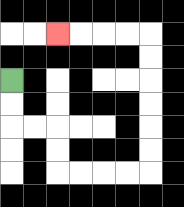{'start': '[0, 3]', 'end': '[2, 1]', 'path_directions': 'D,D,R,R,D,D,R,R,R,R,U,U,U,U,U,U,L,L,L,L', 'path_coordinates': '[[0, 3], [0, 4], [0, 5], [1, 5], [2, 5], [2, 6], [2, 7], [3, 7], [4, 7], [5, 7], [6, 7], [6, 6], [6, 5], [6, 4], [6, 3], [6, 2], [6, 1], [5, 1], [4, 1], [3, 1], [2, 1]]'}